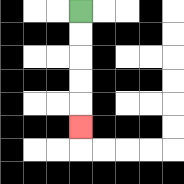{'start': '[3, 0]', 'end': '[3, 5]', 'path_directions': 'D,D,D,D,D', 'path_coordinates': '[[3, 0], [3, 1], [3, 2], [3, 3], [3, 4], [3, 5]]'}